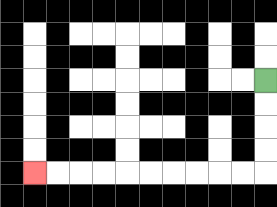{'start': '[11, 3]', 'end': '[1, 7]', 'path_directions': 'D,D,D,D,L,L,L,L,L,L,L,L,L,L', 'path_coordinates': '[[11, 3], [11, 4], [11, 5], [11, 6], [11, 7], [10, 7], [9, 7], [8, 7], [7, 7], [6, 7], [5, 7], [4, 7], [3, 7], [2, 7], [1, 7]]'}